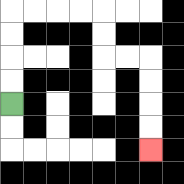{'start': '[0, 4]', 'end': '[6, 6]', 'path_directions': 'U,U,U,U,R,R,R,R,D,D,R,R,D,D,D,D', 'path_coordinates': '[[0, 4], [0, 3], [0, 2], [0, 1], [0, 0], [1, 0], [2, 0], [3, 0], [4, 0], [4, 1], [4, 2], [5, 2], [6, 2], [6, 3], [6, 4], [6, 5], [6, 6]]'}